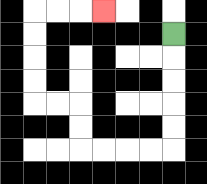{'start': '[7, 1]', 'end': '[4, 0]', 'path_directions': 'D,D,D,D,D,L,L,L,L,U,U,L,L,U,U,U,U,R,R,R', 'path_coordinates': '[[7, 1], [7, 2], [7, 3], [7, 4], [7, 5], [7, 6], [6, 6], [5, 6], [4, 6], [3, 6], [3, 5], [3, 4], [2, 4], [1, 4], [1, 3], [1, 2], [1, 1], [1, 0], [2, 0], [3, 0], [4, 0]]'}